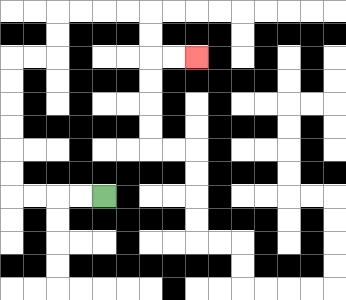{'start': '[4, 8]', 'end': '[8, 2]', 'path_directions': 'L,L,L,L,U,U,U,U,U,U,R,R,U,U,R,R,R,R,D,D,R,R', 'path_coordinates': '[[4, 8], [3, 8], [2, 8], [1, 8], [0, 8], [0, 7], [0, 6], [0, 5], [0, 4], [0, 3], [0, 2], [1, 2], [2, 2], [2, 1], [2, 0], [3, 0], [4, 0], [5, 0], [6, 0], [6, 1], [6, 2], [7, 2], [8, 2]]'}